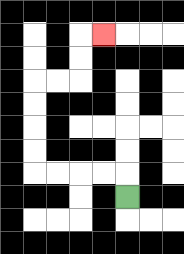{'start': '[5, 8]', 'end': '[4, 1]', 'path_directions': 'U,L,L,L,L,U,U,U,U,R,R,U,U,R', 'path_coordinates': '[[5, 8], [5, 7], [4, 7], [3, 7], [2, 7], [1, 7], [1, 6], [1, 5], [1, 4], [1, 3], [2, 3], [3, 3], [3, 2], [3, 1], [4, 1]]'}